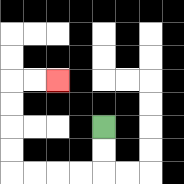{'start': '[4, 5]', 'end': '[2, 3]', 'path_directions': 'D,D,L,L,L,L,U,U,U,U,R,R', 'path_coordinates': '[[4, 5], [4, 6], [4, 7], [3, 7], [2, 7], [1, 7], [0, 7], [0, 6], [0, 5], [0, 4], [0, 3], [1, 3], [2, 3]]'}